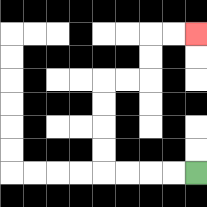{'start': '[8, 7]', 'end': '[8, 1]', 'path_directions': 'L,L,L,L,U,U,U,U,R,R,U,U,R,R', 'path_coordinates': '[[8, 7], [7, 7], [6, 7], [5, 7], [4, 7], [4, 6], [4, 5], [4, 4], [4, 3], [5, 3], [6, 3], [6, 2], [6, 1], [7, 1], [8, 1]]'}